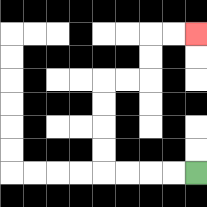{'start': '[8, 7]', 'end': '[8, 1]', 'path_directions': 'L,L,L,L,U,U,U,U,R,R,U,U,R,R', 'path_coordinates': '[[8, 7], [7, 7], [6, 7], [5, 7], [4, 7], [4, 6], [4, 5], [4, 4], [4, 3], [5, 3], [6, 3], [6, 2], [6, 1], [7, 1], [8, 1]]'}